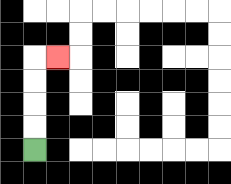{'start': '[1, 6]', 'end': '[2, 2]', 'path_directions': 'U,U,U,U,R', 'path_coordinates': '[[1, 6], [1, 5], [1, 4], [1, 3], [1, 2], [2, 2]]'}